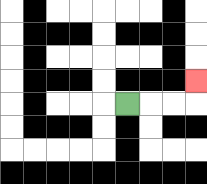{'start': '[5, 4]', 'end': '[8, 3]', 'path_directions': 'R,R,R,U', 'path_coordinates': '[[5, 4], [6, 4], [7, 4], [8, 4], [8, 3]]'}